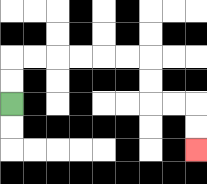{'start': '[0, 4]', 'end': '[8, 6]', 'path_directions': 'U,U,R,R,R,R,R,R,D,D,R,R,D,D', 'path_coordinates': '[[0, 4], [0, 3], [0, 2], [1, 2], [2, 2], [3, 2], [4, 2], [5, 2], [6, 2], [6, 3], [6, 4], [7, 4], [8, 4], [8, 5], [8, 6]]'}